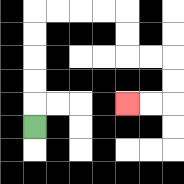{'start': '[1, 5]', 'end': '[5, 4]', 'path_directions': 'U,U,U,U,U,R,R,R,R,D,D,R,R,D,D,L,L', 'path_coordinates': '[[1, 5], [1, 4], [1, 3], [1, 2], [1, 1], [1, 0], [2, 0], [3, 0], [4, 0], [5, 0], [5, 1], [5, 2], [6, 2], [7, 2], [7, 3], [7, 4], [6, 4], [5, 4]]'}